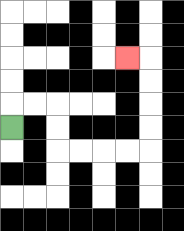{'start': '[0, 5]', 'end': '[5, 2]', 'path_directions': 'U,R,R,D,D,R,R,R,R,U,U,U,U,L', 'path_coordinates': '[[0, 5], [0, 4], [1, 4], [2, 4], [2, 5], [2, 6], [3, 6], [4, 6], [5, 6], [6, 6], [6, 5], [6, 4], [6, 3], [6, 2], [5, 2]]'}